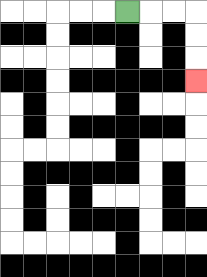{'start': '[5, 0]', 'end': '[8, 3]', 'path_directions': 'R,R,R,D,D,D', 'path_coordinates': '[[5, 0], [6, 0], [7, 0], [8, 0], [8, 1], [8, 2], [8, 3]]'}